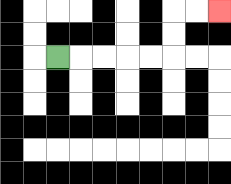{'start': '[2, 2]', 'end': '[9, 0]', 'path_directions': 'R,R,R,R,R,U,U,R,R', 'path_coordinates': '[[2, 2], [3, 2], [4, 2], [5, 2], [6, 2], [7, 2], [7, 1], [7, 0], [8, 0], [9, 0]]'}